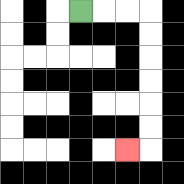{'start': '[3, 0]', 'end': '[5, 6]', 'path_directions': 'R,R,R,D,D,D,D,D,D,L', 'path_coordinates': '[[3, 0], [4, 0], [5, 0], [6, 0], [6, 1], [6, 2], [6, 3], [6, 4], [6, 5], [6, 6], [5, 6]]'}